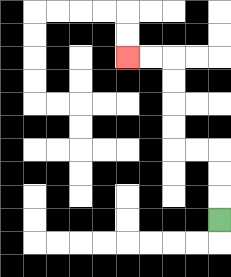{'start': '[9, 9]', 'end': '[5, 2]', 'path_directions': 'U,U,U,L,L,U,U,U,U,L,L', 'path_coordinates': '[[9, 9], [9, 8], [9, 7], [9, 6], [8, 6], [7, 6], [7, 5], [7, 4], [7, 3], [7, 2], [6, 2], [5, 2]]'}